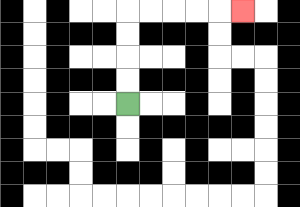{'start': '[5, 4]', 'end': '[10, 0]', 'path_directions': 'U,U,U,U,R,R,R,R,R', 'path_coordinates': '[[5, 4], [5, 3], [5, 2], [5, 1], [5, 0], [6, 0], [7, 0], [8, 0], [9, 0], [10, 0]]'}